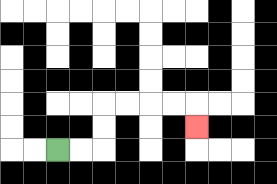{'start': '[2, 6]', 'end': '[8, 5]', 'path_directions': 'R,R,U,U,R,R,R,R,D', 'path_coordinates': '[[2, 6], [3, 6], [4, 6], [4, 5], [4, 4], [5, 4], [6, 4], [7, 4], [8, 4], [8, 5]]'}